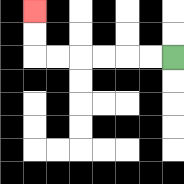{'start': '[7, 2]', 'end': '[1, 0]', 'path_directions': 'L,L,L,L,L,L,U,U', 'path_coordinates': '[[7, 2], [6, 2], [5, 2], [4, 2], [3, 2], [2, 2], [1, 2], [1, 1], [1, 0]]'}